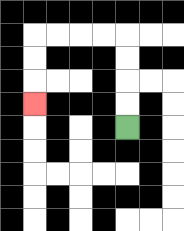{'start': '[5, 5]', 'end': '[1, 4]', 'path_directions': 'U,U,U,U,L,L,L,L,D,D,D', 'path_coordinates': '[[5, 5], [5, 4], [5, 3], [5, 2], [5, 1], [4, 1], [3, 1], [2, 1], [1, 1], [1, 2], [1, 3], [1, 4]]'}